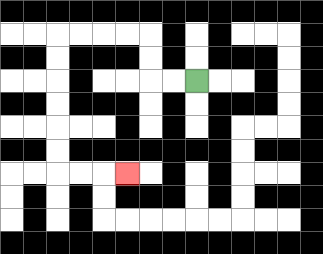{'start': '[8, 3]', 'end': '[5, 7]', 'path_directions': 'L,L,U,U,L,L,L,L,D,D,D,D,D,D,R,R,R', 'path_coordinates': '[[8, 3], [7, 3], [6, 3], [6, 2], [6, 1], [5, 1], [4, 1], [3, 1], [2, 1], [2, 2], [2, 3], [2, 4], [2, 5], [2, 6], [2, 7], [3, 7], [4, 7], [5, 7]]'}